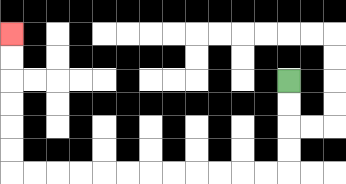{'start': '[12, 3]', 'end': '[0, 1]', 'path_directions': 'D,D,D,D,L,L,L,L,L,L,L,L,L,L,L,L,U,U,U,U,U,U', 'path_coordinates': '[[12, 3], [12, 4], [12, 5], [12, 6], [12, 7], [11, 7], [10, 7], [9, 7], [8, 7], [7, 7], [6, 7], [5, 7], [4, 7], [3, 7], [2, 7], [1, 7], [0, 7], [0, 6], [0, 5], [0, 4], [0, 3], [0, 2], [0, 1]]'}